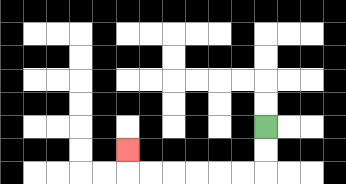{'start': '[11, 5]', 'end': '[5, 6]', 'path_directions': 'D,D,L,L,L,L,L,L,U', 'path_coordinates': '[[11, 5], [11, 6], [11, 7], [10, 7], [9, 7], [8, 7], [7, 7], [6, 7], [5, 7], [5, 6]]'}